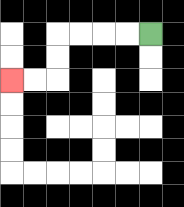{'start': '[6, 1]', 'end': '[0, 3]', 'path_directions': 'L,L,L,L,D,D,L,L', 'path_coordinates': '[[6, 1], [5, 1], [4, 1], [3, 1], [2, 1], [2, 2], [2, 3], [1, 3], [0, 3]]'}